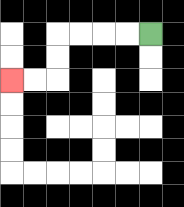{'start': '[6, 1]', 'end': '[0, 3]', 'path_directions': 'L,L,L,L,D,D,L,L', 'path_coordinates': '[[6, 1], [5, 1], [4, 1], [3, 1], [2, 1], [2, 2], [2, 3], [1, 3], [0, 3]]'}